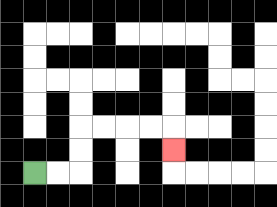{'start': '[1, 7]', 'end': '[7, 6]', 'path_directions': 'R,R,U,U,R,R,R,R,D', 'path_coordinates': '[[1, 7], [2, 7], [3, 7], [3, 6], [3, 5], [4, 5], [5, 5], [6, 5], [7, 5], [7, 6]]'}